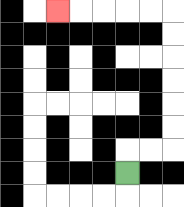{'start': '[5, 7]', 'end': '[2, 0]', 'path_directions': 'U,R,R,U,U,U,U,U,U,L,L,L,L,L', 'path_coordinates': '[[5, 7], [5, 6], [6, 6], [7, 6], [7, 5], [7, 4], [7, 3], [7, 2], [7, 1], [7, 0], [6, 0], [5, 0], [4, 0], [3, 0], [2, 0]]'}